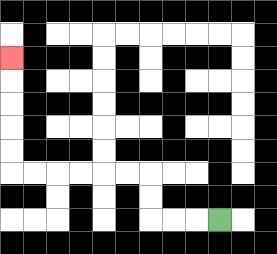{'start': '[9, 9]', 'end': '[0, 2]', 'path_directions': 'L,L,L,U,U,L,L,L,L,L,L,U,U,U,U,U', 'path_coordinates': '[[9, 9], [8, 9], [7, 9], [6, 9], [6, 8], [6, 7], [5, 7], [4, 7], [3, 7], [2, 7], [1, 7], [0, 7], [0, 6], [0, 5], [0, 4], [0, 3], [0, 2]]'}